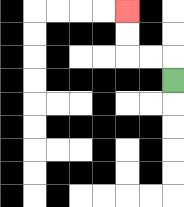{'start': '[7, 3]', 'end': '[5, 0]', 'path_directions': 'U,L,L,U,U', 'path_coordinates': '[[7, 3], [7, 2], [6, 2], [5, 2], [5, 1], [5, 0]]'}